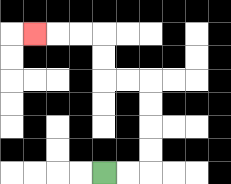{'start': '[4, 7]', 'end': '[1, 1]', 'path_directions': 'R,R,U,U,U,U,L,L,U,U,L,L,L', 'path_coordinates': '[[4, 7], [5, 7], [6, 7], [6, 6], [6, 5], [6, 4], [6, 3], [5, 3], [4, 3], [4, 2], [4, 1], [3, 1], [2, 1], [1, 1]]'}